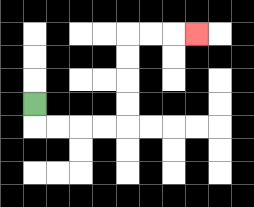{'start': '[1, 4]', 'end': '[8, 1]', 'path_directions': 'D,R,R,R,R,U,U,U,U,R,R,R', 'path_coordinates': '[[1, 4], [1, 5], [2, 5], [3, 5], [4, 5], [5, 5], [5, 4], [5, 3], [5, 2], [5, 1], [6, 1], [7, 1], [8, 1]]'}